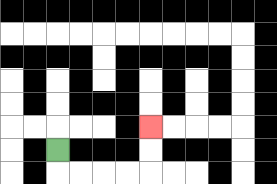{'start': '[2, 6]', 'end': '[6, 5]', 'path_directions': 'D,R,R,R,R,U,U', 'path_coordinates': '[[2, 6], [2, 7], [3, 7], [4, 7], [5, 7], [6, 7], [6, 6], [6, 5]]'}